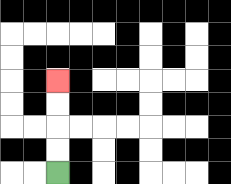{'start': '[2, 7]', 'end': '[2, 3]', 'path_directions': 'U,U,U,U', 'path_coordinates': '[[2, 7], [2, 6], [2, 5], [2, 4], [2, 3]]'}